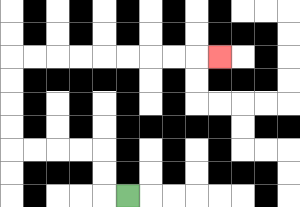{'start': '[5, 8]', 'end': '[9, 2]', 'path_directions': 'L,U,U,L,L,L,L,U,U,U,U,R,R,R,R,R,R,R,R,R', 'path_coordinates': '[[5, 8], [4, 8], [4, 7], [4, 6], [3, 6], [2, 6], [1, 6], [0, 6], [0, 5], [0, 4], [0, 3], [0, 2], [1, 2], [2, 2], [3, 2], [4, 2], [5, 2], [6, 2], [7, 2], [8, 2], [9, 2]]'}